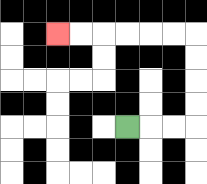{'start': '[5, 5]', 'end': '[2, 1]', 'path_directions': 'R,R,R,U,U,U,U,L,L,L,L,L,L', 'path_coordinates': '[[5, 5], [6, 5], [7, 5], [8, 5], [8, 4], [8, 3], [8, 2], [8, 1], [7, 1], [6, 1], [5, 1], [4, 1], [3, 1], [2, 1]]'}